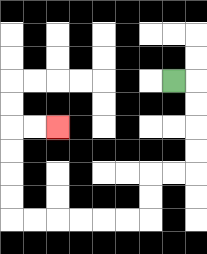{'start': '[7, 3]', 'end': '[2, 5]', 'path_directions': 'R,D,D,D,D,L,L,D,D,L,L,L,L,L,L,U,U,U,U,R,R', 'path_coordinates': '[[7, 3], [8, 3], [8, 4], [8, 5], [8, 6], [8, 7], [7, 7], [6, 7], [6, 8], [6, 9], [5, 9], [4, 9], [3, 9], [2, 9], [1, 9], [0, 9], [0, 8], [0, 7], [0, 6], [0, 5], [1, 5], [2, 5]]'}